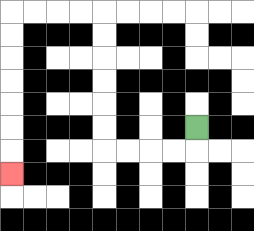{'start': '[8, 5]', 'end': '[0, 7]', 'path_directions': 'D,L,L,L,L,U,U,U,U,U,U,L,L,L,L,D,D,D,D,D,D,D', 'path_coordinates': '[[8, 5], [8, 6], [7, 6], [6, 6], [5, 6], [4, 6], [4, 5], [4, 4], [4, 3], [4, 2], [4, 1], [4, 0], [3, 0], [2, 0], [1, 0], [0, 0], [0, 1], [0, 2], [0, 3], [0, 4], [0, 5], [0, 6], [0, 7]]'}